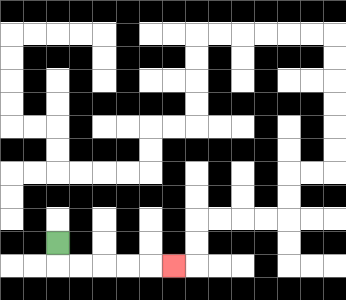{'start': '[2, 10]', 'end': '[7, 11]', 'path_directions': 'D,R,R,R,R,R', 'path_coordinates': '[[2, 10], [2, 11], [3, 11], [4, 11], [5, 11], [6, 11], [7, 11]]'}